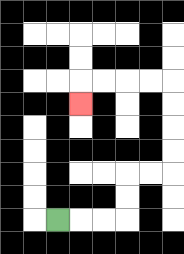{'start': '[2, 9]', 'end': '[3, 4]', 'path_directions': 'R,R,R,U,U,R,R,U,U,U,U,L,L,L,L,D', 'path_coordinates': '[[2, 9], [3, 9], [4, 9], [5, 9], [5, 8], [5, 7], [6, 7], [7, 7], [7, 6], [7, 5], [7, 4], [7, 3], [6, 3], [5, 3], [4, 3], [3, 3], [3, 4]]'}